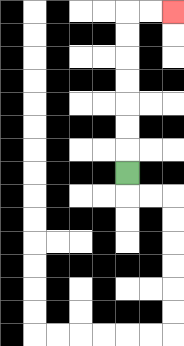{'start': '[5, 7]', 'end': '[7, 0]', 'path_directions': 'U,U,U,U,U,U,U,R,R', 'path_coordinates': '[[5, 7], [5, 6], [5, 5], [5, 4], [5, 3], [5, 2], [5, 1], [5, 0], [6, 0], [7, 0]]'}